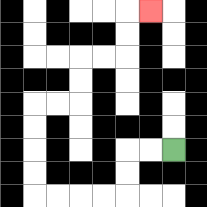{'start': '[7, 6]', 'end': '[6, 0]', 'path_directions': 'L,L,D,D,L,L,L,L,U,U,U,U,R,R,U,U,R,R,U,U,R', 'path_coordinates': '[[7, 6], [6, 6], [5, 6], [5, 7], [5, 8], [4, 8], [3, 8], [2, 8], [1, 8], [1, 7], [1, 6], [1, 5], [1, 4], [2, 4], [3, 4], [3, 3], [3, 2], [4, 2], [5, 2], [5, 1], [5, 0], [6, 0]]'}